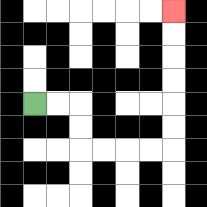{'start': '[1, 4]', 'end': '[7, 0]', 'path_directions': 'R,R,D,D,R,R,R,R,U,U,U,U,U,U', 'path_coordinates': '[[1, 4], [2, 4], [3, 4], [3, 5], [3, 6], [4, 6], [5, 6], [6, 6], [7, 6], [7, 5], [7, 4], [7, 3], [7, 2], [7, 1], [7, 0]]'}